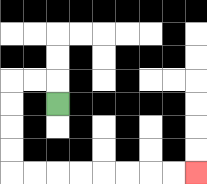{'start': '[2, 4]', 'end': '[8, 7]', 'path_directions': 'U,L,L,D,D,D,D,R,R,R,R,R,R,R,R', 'path_coordinates': '[[2, 4], [2, 3], [1, 3], [0, 3], [0, 4], [0, 5], [0, 6], [0, 7], [1, 7], [2, 7], [3, 7], [4, 7], [5, 7], [6, 7], [7, 7], [8, 7]]'}